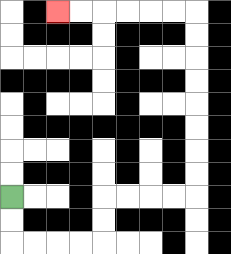{'start': '[0, 8]', 'end': '[2, 0]', 'path_directions': 'D,D,R,R,R,R,U,U,R,R,R,R,U,U,U,U,U,U,U,U,L,L,L,L,L,L', 'path_coordinates': '[[0, 8], [0, 9], [0, 10], [1, 10], [2, 10], [3, 10], [4, 10], [4, 9], [4, 8], [5, 8], [6, 8], [7, 8], [8, 8], [8, 7], [8, 6], [8, 5], [8, 4], [8, 3], [8, 2], [8, 1], [8, 0], [7, 0], [6, 0], [5, 0], [4, 0], [3, 0], [2, 0]]'}